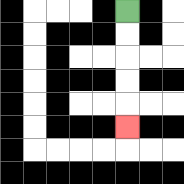{'start': '[5, 0]', 'end': '[5, 5]', 'path_directions': 'D,D,D,D,D', 'path_coordinates': '[[5, 0], [5, 1], [5, 2], [5, 3], [5, 4], [5, 5]]'}